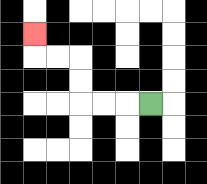{'start': '[6, 4]', 'end': '[1, 1]', 'path_directions': 'L,L,L,U,U,L,L,U', 'path_coordinates': '[[6, 4], [5, 4], [4, 4], [3, 4], [3, 3], [3, 2], [2, 2], [1, 2], [1, 1]]'}